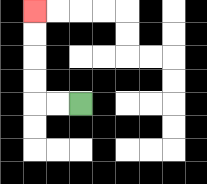{'start': '[3, 4]', 'end': '[1, 0]', 'path_directions': 'L,L,U,U,U,U', 'path_coordinates': '[[3, 4], [2, 4], [1, 4], [1, 3], [1, 2], [1, 1], [1, 0]]'}